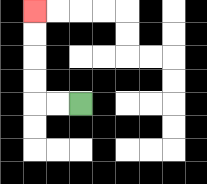{'start': '[3, 4]', 'end': '[1, 0]', 'path_directions': 'L,L,U,U,U,U', 'path_coordinates': '[[3, 4], [2, 4], [1, 4], [1, 3], [1, 2], [1, 1], [1, 0]]'}